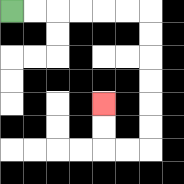{'start': '[0, 0]', 'end': '[4, 4]', 'path_directions': 'R,R,R,R,R,R,D,D,D,D,D,D,L,L,U,U', 'path_coordinates': '[[0, 0], [1, 0], [2, 0], [3, 0], [4, 0], [5, 0], [6, 0], [6, 1], [6, 2], [6, 3], [6, 4], [6, 5], [6, 6], [5, 6], [4, 6], [4, 5], [4, 4]]'}